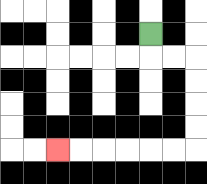{'start': '[6, 1]', 'end': '[2, 6]', 'path_directions': 'D,R,R,D,D,D,D,L,L,L,L,L,L', 'path_coordinates': '[[6, 1], [6, 2], [7, 2], [8, 2], [8, 3], [8, 4], [8, 5], [8, 6], [7, 6], [6, 6], [5, 6], [4, 6], [3, 6], [2, 6]]'}